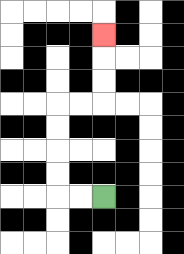{'start': '[4, 8]', 'end': '[4, 1]', 'path_directions': 'L,L,U,U,U,U,R,R,U,U,U', 'path_coordinates': '[[4, 8], [3, 8], [2, 8], [2, 7], [2, 6], [2, 5], [2, 4], [3, 4], [4, 4], [4, 3], [4, 2], [4, 1]]'}